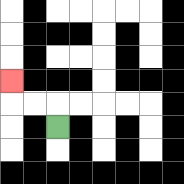{'start': '[2, 5]', 'end': '[0, 3]', 'path_directions': 'U,L,L,U', 'path_coordinates': '[[2, 5], [2, 4], [1, 4], [0, 4], [0, 3]]'}